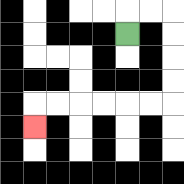{'start': '[5, 1]', 'end': '[1, 5]', 'path_directions': 'U,R,R,D,D,D,D,L,L,L,L,L,L,D', 'path_coordinates': '[[5, 1], [5, 0], [6, 0], [7, 0], [7, 1], [7, 2], [7, 3], [7, 4], [6, 4], [5, 4], [4, 4], [3, 4], [2, 4], [1, 4], [1, 5]]'}